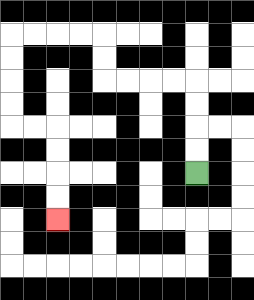{'start': '[8, 7]', 'end': '[2, 9]', 'path_directions': 'U,U,U,U,L,L,L,L,U,U,L,L,L,L,D,D,D,D,R,R,D,D,D,D', 'path_coordinates': '[[8, 7], [8, 6], [8, 5], [8, 4], [8, 3], [7, 3], [6, 3], [5, 3], [4, 3], [4, 2], [4, 1], [3, 1], [2, 1], [1, 1], [0, 1], [0, 2], [0, 3], [0, 4], [0, 5], [1, 5], [2, 5], [2, 6], [2, 7], [2, 8], [2, 9]]'}